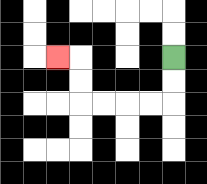{'start': '[7, 2]', 'end': '[2, 2]', 'path_directions': 'D,D,L,L,L,L,U,U,L', 'path_coordinates': '[[7, 2], [7, 3], [7, 4], [6, 4], [5, 4], [4, 4], [3, 4], [3, 3], [3, 2], [2, 2]]'}